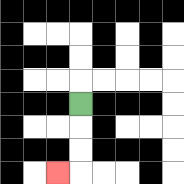{'start': '[3, 4]', 'end': '[2, 7]', 'path_directions': 'D,D,D,L', 'path_coordinates': '[[3, 4], [3, 5], [3, 6], [3, 7], [2, 7]]'}